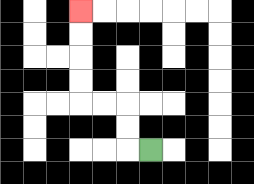{'start': '[6, 6]', 'end': '[3, 0]', 'path_directions': 'L,U,U,L,L,U,U,U,U', 'path_coordinates': '[[6, 6], [5, 6], [5, 5], [5, 4], [4, 4], [3, 4], [3, 3], [3, 2], [3, 1], [3, 0]]'}